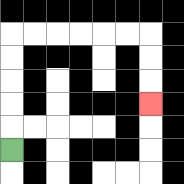{'start': '[0, 6]', 'end': '[6, 4]', 'path_directions': 'U,U,U,U,U,R,R,R,R,R,R,D,D,D', 'path_coordinates': '[[0, 6], [0, 5], [0, 4], [0, 3], [0, 2], [0, 1], [1, 1], [2, 1], [3, 1], [4, 1], [5, 1], [6, 1], [6, 2], [6, 3], [6, 4]]'}